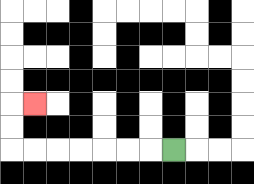{'start': '[7, 6]', 'end': '[1, 4]', 'path_directions': 'L,L,L,L,L,L,L,U,U,R', 'path_coordinates': '[[7, 6], [6, 6], [5, 6], [4, 6], [3, 6], [2, 6], [1, 6], [0, 6], [0, 5], [0, 4], [1, 4]]'}